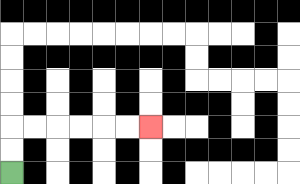{'start': '[0, 7]', 'end': '[6, 5]', 'path_directions': 'U,U,R,R,R,R,R,R', 'path_coordinates': '[[0, 7], [0, 6], [0, 5], [1, 5], [2, 5], [3, 5], [4, 5], [5, 5], [6, 5]]'}